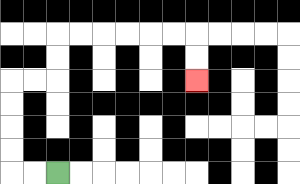{'start': '[2, 7]', 'end': '[8, 3]', 'path_directions': 'L,L,U,U,U,U,R,R,U,U,R,R,R,R,R,R,D,D', 'path_coordinates': '[[2, 7], [1, 7], [0, 7], [0, 6], [0, 5], [0, 4], [0, 3], [1, 3], [2, 3], [2, 2], [2, 1], [3, 1], [4, 1], [5, 1], [6, 1], [7, 1], [8, 1], [8, 2], [8, 3]]'}